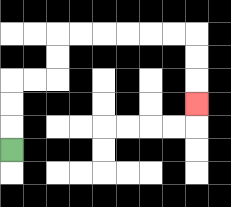{'start': '[0, 6]', 'end': '[8, 4]', 'path_directions': 'U,U,U,R,R,U,U,R,R,R,R,R,R,D,D,D', 'path_coordinates': '[[0, 6], [0, 5], [0, 4], [0, 3], [1, 3], [2, 3], [2, 2], [2, 1], [3, 1], [4, 1], [5, 1], [6, 1], [7, 1], [8, 1], [8, 2], [8, 3], [8, 4]]'}